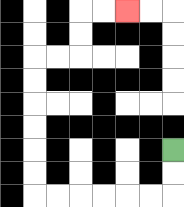{'start': '[7, 6]', 'end': '[5, 0]', 'path_directions': 'D,D,L,L,L,L,L,L,U,U,U,U,U,U,R,R,U,U,R,R', 'path_coordinates': '[[7, 6], [7, 7], [7, 8], [6, 8], [5, 8], [4, 8], [3, 8], [2, 8], [1, 8], [1, 7], [1, 6], [1, 5], [1, 4], [1, 3], [1, 2], [2, 2], [3, 2], [3, 1], [3, 0], [4, 0], [5, 0]]'}